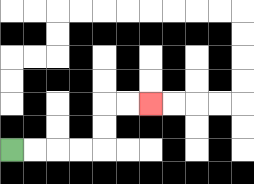{'start': '[0, 6]', 'end': '[6, 4]', 'path_directions': 'R,R,R,R,U,U,R,R', 'path_coordinates': '[[0, 6], [1, 6], [2, 6], [3, 6], [4, 6], [4, 5], [4, 4], [5, 4], [6, 4]]'}